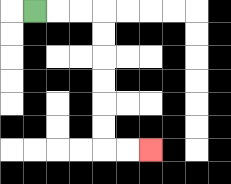{'start': '[1, 0]', 'end': '[6, 6]', 'path_directions': 'R,R,R,D,D,D,D,D,D,R,R', 'path_coordinates': '[[1, 0], [2, 0], [3, 0], [4, 0], [4, 1], [4, 2], [4, 3], [4, 4], [4, 5], [4, 6], [5, 6], [6, 6]]'}